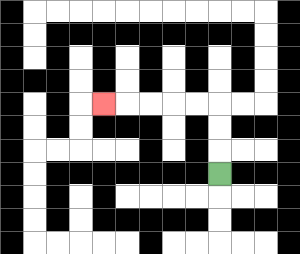{'start': '[9, 7]', 'end': '[4, 4]', 'path_directions': 'U,U,U,L,L,L,L,L', 'path_coordinates': '[[9, 7], [9, 6], [9, 5], [9, 4], [8, 4], [7, 4], [6, 4], [5, 4], [4, 4]]'}